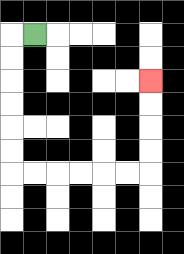{'start': '[1, 1]', 'end': '[6, 3]', 'path_directions': 'L,D,D,D,D,D,D,R,R,R,R,R,R,U,U,U,U', 'path_coordinates': '[[1, 1], [0, 1], [0, 2], [0, 3], [0, 4], [0, 5], [0, 6], [0, 7], [1, 7], [2, 7], [3, 7], [4, 7], [5, 7], [6, 7], [6, 6], [6, 5], [6, 4], [6, 3]]'}